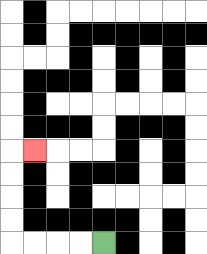{'start': '[4, 10]', 'end': '[1, 6]', 'path_directions': 'L,L,L,L,U,U,U,U,R', 'path_coordinates': '[[4, 10], [3, 10], [2, 10], [1, 10], [0, 10], [0, 9], [0, 8], [0, 7], [0, 6], [1, 6]]'}